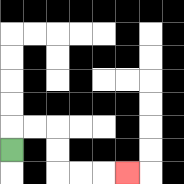{'start': '[0, 6]', 'end': '[5, 7]', 'path_directions': 'U,R,R,D,D,R,R,R', 'path_coordinates': '[[0, 6], [0, 5], [1, 5], [2, 5], [2, 6], [2, 7], [3, 7], [4, 7], [5, 7]]'}